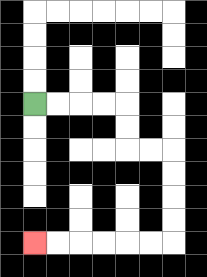{'start': '[1, 4]', 'end': '[1, 10]', 'path_directions': 'R,R,R,R,D,D,R,R,D,D,D,D,L,L,L,L,L,L', 'path_coordinates': '[[1, 4], [2, 4], [3, 4], [4, 4], [5, 4], [5, 5], [5, 6], [6, 6], [7, 6], [7, 7], [7, 8], [7, 9], [7, 10], [6, 10], [5, 10], [4, 10], [3, 10], [2, 10], [1, 10]]'}